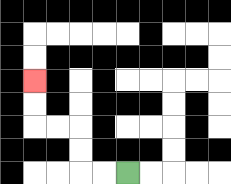{'start': '[5, 7]', 'end': '[1, 3]', 'path_directions': 'L,L,U,U,L,L,U,U', 'path_coordinates': '[[5, 7], [4, 7], [3, 7], [3, 6], [3, 5], [2, 5], [1, 5], [1, 4], [1, 3]]'}